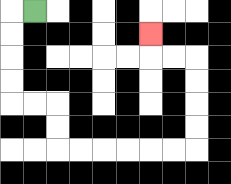{'start': '[1, 0]', 'end': '[6, 1]', 'path_directions': 'L,D,D,D,D,R,R,D,D,R,R,R,R,R,R,U,U,U,U,L,L,U', 'path_coordinates': '[[1, 0], [0, 0], [0, 1], [0, 2], [0, 3], [0, 4], [1, 4], [2, 4], [2, 5], [2, 6], [3, 6], [4, 6], [5, 6], [6, 6], [7, 6], [8, 6], [8, 5], [8, 4], [8, 3], [8, 2], [7, 2], [6, 2], [6, 1]]'}